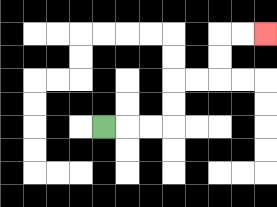{'start': '[4, 5]', 'end': '[11, 1]', 'path_directions': 'R,R,R,U,U,R,R,U,U,R,R', 'path_coordinates': '[[4, 5], [5, 5], [6, 5], [7, 5], [7, 4], [7, 3], [8, 3], [9, 3], [9, 2], [9, 1], [10, 1], [11, 1]]'}